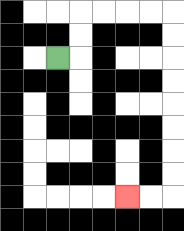{'start': '[2, 2]', 'end': '[5, 8]', 'path_directions': 'R,U,U,R,R,R,R,D,D,D,D,D,D,D,D,L,L', 'path_coordinates': '[[2, 2], [3, 2], [3, 1], [3, 0], [4, 0], [5, 0], [6, 0], [7, 0], [7, 1], [7, 2], [7, 3], [7, 4], [7, 5], [7, 6], [7, 7], [7, 8], [6, 8], [5, 8]]'}